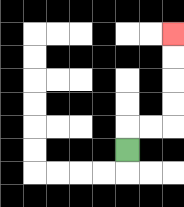{'start': '[5, 6]', 'end': '[7, 1]', 'path_directions': 'U,R,R,U,U,U,U', 'path_coordinates': '[[5, 6], [5, 5], [6, 5], [7, 5], [7, 4], [7, 3], [7, 2], [7, 1]]'}